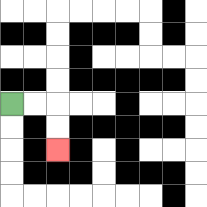{'start': '[0, 4]', 'end': '[2, 6]', 'path_directions': 'R,R,D,D', 'path_coordinates': '[[0, 4], [1, 4], [2, 4], [2, 5], [2, 6]]'}